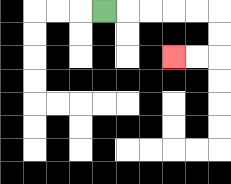{'start': '[4, 0]', 'end': '[7, 2]', 'path_directions': 'R,R,R,R,R,D,D,L,L', 'path_coordinates': '[[4, 0], [5, 0], [6, 0], [7, 0], [8, 0], [9, 0], [9, 1], [9, 2], [8, 2], [7, 2]]'}